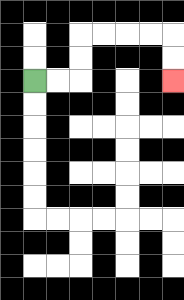{'start': '[1, 3]', 'end': '[7, 3]', 'path_directions': 'R,R,U,U,R,R,R,R,D,D', 'path_coordinates': '[[1, 3], [2, 3], [3, 3], [3, 2], [3, 1], [4, 1], [5, 1], [6, 1], [7, 1], [7, 2], [7, 3]]'}